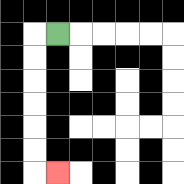{'start': '[2, 1]', 'end': '[2, 7]', 'path_directions': 'L,D,D,D,D,D,D,R', 'path_coordinates': '[[2, 1], [1, 1], [1, 2], [1, 3], [1, 4], [1, 5], [1, 6], [1, 7], [2, 7]]'}